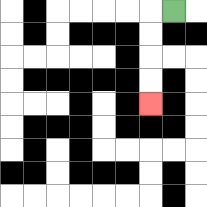{'start': '[7, 0]', 'end': '[6, 4]', 'path_directions': 'L,D,D,D,D', 'path_coordinates': '[[7, 0], [6, 0], [6, 1], [6, 2], [6, 3], [6, 4]]'}